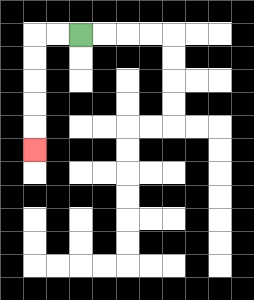{'start': '[3, 1]', 'end': '[1, 6]', 'path_directions': 'L,L,D,D,D,D,D', 'path_coordinates': '[[3, 1], [2, 1], [1, 1], [1, 2], [1, 3], [1, 4], [1, 5], [1, 6]]'}